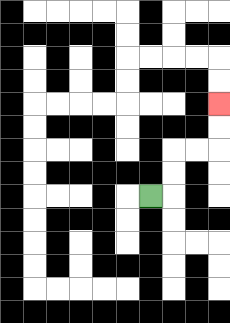{'start': '[6, 8]', 'end': '[9, 4]', 'path_directions': 'R,U,U,R,R,U,U', 'path_coordinates': '[[6, 8], [7, 8], [7, 7], [7, 6], [8, 6], [9, 6], [9, 5], [9, 4]]'}